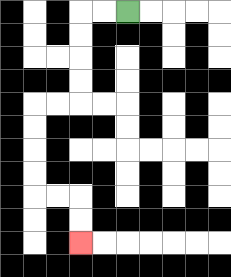{'start': '[5, 0]', 'end': '[3, 10]', 'path_directions': 'L,L,D,D,D,D,L,L,D,D,D,D,R,R,D,D', 'path_coordinates': '[[5, 0], [4, 0], [3, 0], [3, 1], [3, 2], [3, 3], [3, 4], [2, 4], [1, 4], [1, 5], [1, 6], [1, 7], [1, 8], [2, 8], [3, 8], [3, 9], [3, 10]]'}